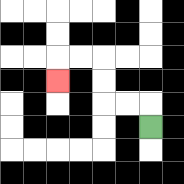{'start': '[6, 5]', 'end': '[2, 3]', 'path_directions': 'U,L,L,U,U,L,L,D', 'path_coordinates': '[[6, 5], [6, 4], [5, 4], [4, 4], [4, 3], [4, 2], [3, 2], [2, 2], [2, 3]]'}